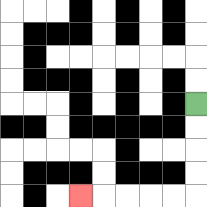{'start': '[8, 4]', 'end': '[3, 8]', 'path_directions': 'D,D,D,D,L,L,L,L,L', 'path_coordinates': '[[8, 4], [8, 5], [8, 6], [8, 7], [8, 8], [7, 8], [6, 8], [5, 8], [4, 8], [3, 8]]'}